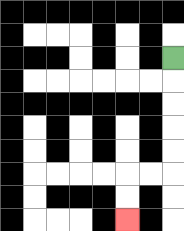{'start': '[7, 2]', 'end': '[5, 9]', 'path_directions': 'D,D,D,D,D,L,L,D,D', 'path_coordinates': '[[7, 2], [7, 3], [7, 4], [7, 5], [7, 6], [7, 7], [6, 7], [5, 7], [5, 8], [5, 9]]'}